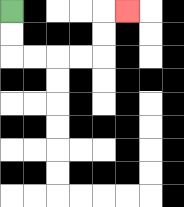{'start': '[0, 0]', 'end': '[5, 0]', 'path_directions': 'D,D,R,R,R,R,U,U,R', 'path_coordinates': '[[0, 0], [0, 1], [0, 2], [1, 2], [2, 2], [3, 2], [4, 2], [4, 1], [4, 0], [5, 0]]'}